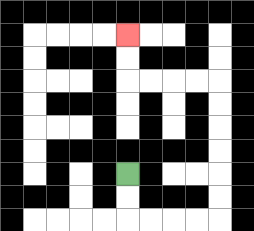{'start': '[5, 7]', 'end': '[5, 1]', 'path_directions': 'D,D,R,R,R,R,U,U,U,U,U,U,L,L,L,L,U,U', 'path_coordinates': '[[5, 7], [5, 8], [5, 9], [6, 9], [7, 9], [8, 9], [9, 9], [9, 8], [9, 7], [9, 6], [9, 5], [9, 4], [9, 3], [8, 3], [7, 3], [6, 3], [5, 3], [5, 2], [5, 1]]'}